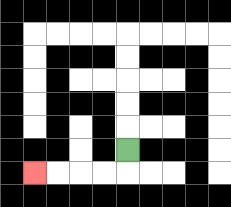{'start': '[5, 6]', 'end': '[1, 7]', 'path_directions': 'D,L,L,L,L', 'path_coordinates': '[[5, 6], [5, 7], [4, 7], [3, 7], [2, 7], [1, 7]]'}